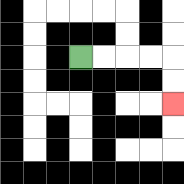{'start': '[3, 2]', 'end': '[7, 4]', 'path_directions': 'R,R,R,R,D,D', 'path_coordinates': '[[3, 2], [4, 2], [5, 2], [6, 2], [7, 2], [7, 3], [7, 4]]'}